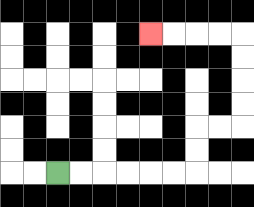{'start': '[2, 7]', 'end': '[6, 1]', 'path_directions': 'R,R,R,R,R,R,U,U,R,R,U,U,U,U,L,L,L,L', 'path_coordinates': '[[2, 7], [3, 7], [4, 7], [5, 7], [6, 7], [7, 7], [8, 7], [8, 6], [8, 5], [9, 5], [10, 5], [10, 4], [10, 3], [10, 2], [10, 1], [9, 1], [8, 1], [7, 1], [6, 1]]'}